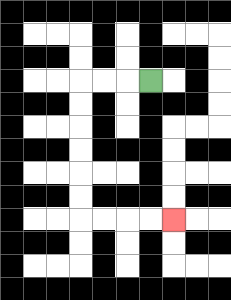{'start': '[6, 3]', 'end': '[7, 9]', 'path_directions': 'L,L,L,D,D,D,D,D,D,R,R,R,R', 'path_coordinates': '[[6, 3], [5, 3], [4, 3], [3, 3], [3, 4], [3, 5], [3, 6], [3, 7], [3, 8], [3, 9], [4, 9], [5, 9], [6, 9], [7, 9]]'}